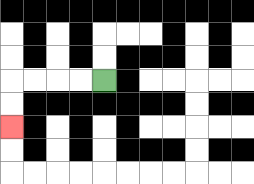{'start': '[4, 3]', 'end': '[0, 5]', 'path_directions': 'L,L,L,L,D,D', 'path_coordinates': '[[4, 3], [3, 3], [2, 3], [1, 3], [0, 3], [0, 4], [0, 5]]'}